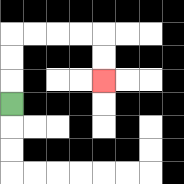{'start': '[0, 4]', 'end': '[4, 3]', 'path_directions': 'U,U,U,R,R,R,R,D,D', 'path_coordinates': '[[0, 4], [0, 3], [0, 2], [0, 1], [1, 1], [2, 1], [3, 1], [4, 1], [4, 2], [4, 3]]'}